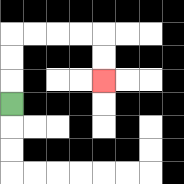{'start': '[0, 4]', 'end': '[4, 3]', 'path_directions': 'U,U,U,R,R,R,R,D,D', 'path_coordinates': '[[0, 4], [0, 3], [0, 2], [0, 1], [1, 1], [2, 1], [3, 1], [4, 1], [4, 2], [4, 3]]'}